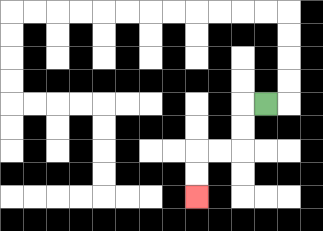{'start': '[11, 4]', 'end': '[8, 8]', 'path_directions': 'L,D,D,L,L,D,D', 'path_coordinates': '[[11, 4], [10, 4], [10, 5], [10, 6], [9, 6], [8, 6], [8, 7], [8, 8]]'}